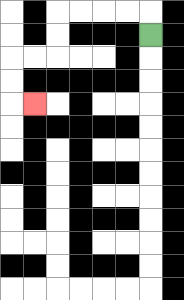{'start': '[6, 1]', 'end': '[1, 4]', 'path_directions': 'U,L,L,L,L,D,D,L,L,D,D,R', 'path_coordinates': '[[6, 1], [6, 0], [5, 0], [4, 0], [3, 0], [2, 0], [2, 1], [2, 2], [1, 2], [0, 2], [0, 3], [0, 4], [1, 4]]'}